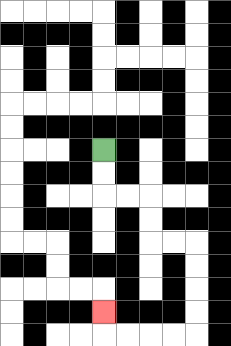{'start': '[4, 6]', 'end': '[4, 13]', 'path_directions': 'D,D,R,R,D,D,R,R,D,D,D,D,L,L,L,L,U', 'path_coordinates': '[[4, 6], [4, 7], [4, 8], [5, 8], [6, 8], [6, 9], [6, 10], [7, 10], [8, 10], [8, 11], [8, 12], [8, 13], [8, 14], [7, 14], [6, 14], [5, 14], [4, 14], [4, 13]]'}